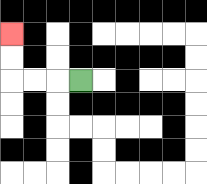{'start': '[3, 3]', 'end': '[0, 1]', 'path_directions': 'L,L,L,U,U', 'path_coordinates': '[[3, 3], [2, 3], [1, 3], [0, 3], [0, 2], [0, 1]]'}